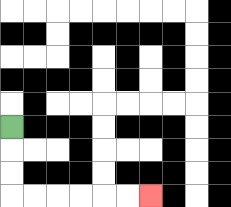{'start': '[0, 5]', 'end': '[6, 8]', 'path_directions': 'D,D,D,R,R,R,R,R,R', 'path_coordinates': '[[0, 5], [0, 6], [0, 7], [0, 8], [1, 8], [2, 8], [3, 8], [4, 8], [5, 8], [6, 8]]'}